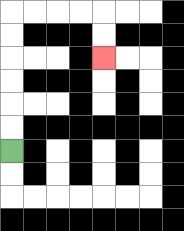{'start': '[0, 6]', 'end': '[4, 2]', 'path_directions': 'U,U,U,U,U,U,R,R,R,R,D,D', 'path_coordinates': '[[0, 6], [0, 5], [0, 4], [0, 3], [0, 2], [0, 1], [0, 0], [1, 0], [2, 0], [3, 0], [4, 0], [4, 1], [4, 2]]'}